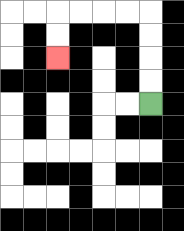{'start': '[6, 4]', 'end': '[2, 2]', 'path_directions': 'U,U,U,U,L,L,L,L,D,D', 'path_coordinates': '[[6, 4], [6, 3], [6, 2], [6, 1], [6, 0], [5, 0], [4, 0], [3, 0], [2, 0], [2, 1], [2, 2]]'}